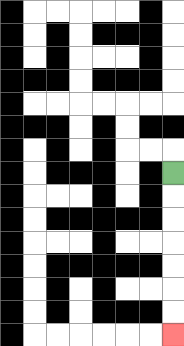{'start': '[7, 7]', 'end': '[7, 14]', 'path_directions': 'D,D,D,D,D,D,D', 'path_coordinates': '[[7, 7], [7, 8], [7, 9], [7, 10], [7, 11], [7, 12], [7, 13], [7, 14]]'}